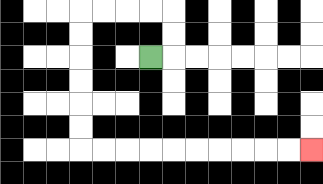{'start': '[6, 2]', 'end': '[13, 6]', 'path_directions': 'R,U,U,L,L,L,L,D,D,D,D,D,D,R,R,R,R,R,R,R,R,R,R', 'path_coordinates': '[[6, 2], [7, 2], [7, 1], [7, 0], [6, 0], [5, 0], [4, 0], [3, 0], [3, 1], [3, 2], [3, 3], [3, 4], [3, 5], [3, 6], [4, 6], [5, 6], [6, 6], [7, 6], [8, 6], [9, 6], [10, 6], [11, 6], [12, 6], [13, 6]]'}